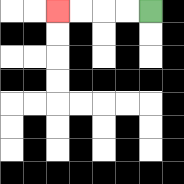{'start': '[6, 0]', 'end': '[2, 0]', 'path_directions': 'L,L,L,L', 'path_coordinates': '[[6, 0], [5, 0], [4, 0], [3, 0], [2, 0]]'}